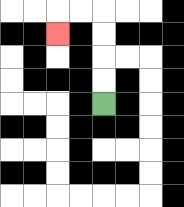{'start': '[4, 4]', 'end': '[2, 1]', 'path_directions': 'U,U,U,U,L,L,D', 'path_coordinates': '[[4, 4], [4, 3], [4, 2], [4, 1], [4, 0], [3, 0], [2, 0], [2, 1]]'}